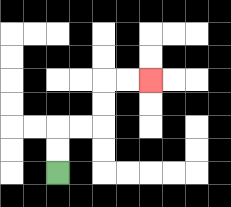{'start': '[2, 7]', 'end': '[6, 3]', 'path_directions': 'U,U,R,R,U,U,R,R', 'path_coordinates': '[[2, 7], [2, 6], [2, 5], [3, 5], [4, 5], [4, 4], [4, 3], [5, 3], [6, 3]]'}